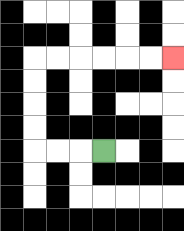{'start': '[4, 6]', 'end': '[7, 2]', 'path_directions': 'L,L,L,U,U,U,U,R,R,R,R,R,R', 'path_coordinates': '[[4, 6], [3, 6], [2, 6], [1, 6], [1, 5], [1, 4], [1, 3], [1, 2], [2, 2], [3, 2], [4, 2], [5, 2], [6, 2], [7, 2]]'}